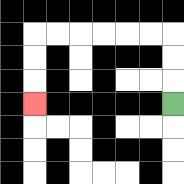{'start': '[7, 4]', 'end': '[1, 4]', 'path_directions': 'U,U,U,L,L,L,L,L,L,D,D,D', 'path_coordinates': '[[7, 4], [7, 3], [7, 2], [7, 1], [6, 1], [5, 1], [4, 1], [3, 1], [2, 1], [1, 1], [1, 2], [1, 3], [1, 4]]'}